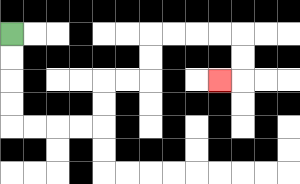{'start': '[0, 1]', 'end': '[9, 3]', 'path_directions': 'D,D,D,D,R,R,R,R,U,U,R,R,U,U,R,R,R,R,D,D,L', 'path_coordinates': '[[0, 1], [0, 2], [0, 3], [0, 4], [0, 5], [1, 5], [2, 5], [3, 5], [4, 5], [4, 4], [4, 3], [5, 3], [6, 3], [6, 2], [6, 1], [7, 1], [8, 1], [9, 1], [10, 1], [10, 2], [10, 3], [9, 3]]'}